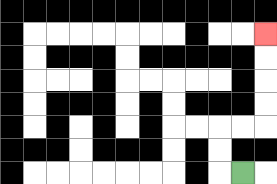{'start': '[10, 7]', 'end': '[11, 1]', 'path_directions': 'L,U,U,R,R,U,U,U,U', 'path_coordinates': '[[10, 7], [9, 7], [9, 6], [9, 5], [10, 5], [11, 5], [11, 4], [11, 3], [11, 2], [11, 1]]'}